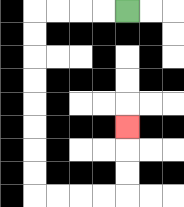{'start': '[5, 0]', 'end': '[5, 5]', 'path_directions': 'L,L,L,L,D,D,D,D,D,D,D,D,R,R,R,R,U,U,U', 'path_coordinates': '[[5, 0], [4, 0], [3, 0], [2, 0], [1, 0], [1, 1], [1, 2], [1, 3], [1, 4], [1, 5], [1, 6], [1, 7], [1, 8], [2, 8], [3, 8], [4, 8], [5, 8], [5, 7], [5, 6], [5, 5]]'}